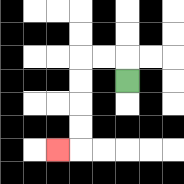{'start': '[5, 3]', 'end': '[2, 6]', 'path_directions': 'U,L,L,D,D,D,D,L', 'path_coordinates': '[[5, 3], [5, 2], [4, 2], [3, 2], [3, 3], [3, 4], [3, 5], [3, 6], [2, 6]]'}